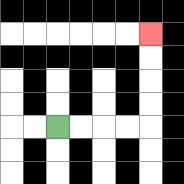{'start': '[2, 5]', 'end': '[6, 1]', 'path_directions': 'R,R,R,R,U,U,U,U', 'path_coordinates': '[[2, 5], [3, 5], [4, 5], [5, 5], [6, 5], [6, 4], [6, 3], [6, 2], [6, 1]]'}